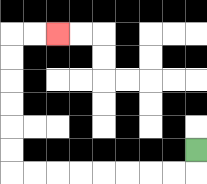{'start': '[8, 6]', 'end': '[2, 1]', 'path_directions': 'D,L,L,L,L,L,L,L,L,U,U,U,U,U,U,R,R', 'path_coordinates': '[[8, 6], [8, 7], [7, 7], [6, 7], [5, 7], [4, 7], [3, 7], [2, 7], [1, 7], [0, 7], [0, 6], [0, 5], [0, 4], [0, 3], [0, 2], [0, 1], [1, 1], [2, 1]]'}